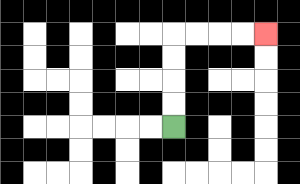{'start': '[7, 5]', 'end': '[11, 1]', 'path_directions': 'U,U,U,U,R,R,R,R', 'path_coordinates': '[[7, 5], [7, 4], [7, 3], [7, 2], [7, 1], [8, 1], [9, 1], [10, 1], [11, 1]]'}